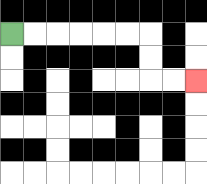{'start': '[0, 1]', 'end': '[8, 3]', 'path_directions': 'R,R,R,R,R,R,D,D,R,R', 'path_coordinates': '[[0, 1], [1, 1], [2, 1], [3, 1], [4, 1], [5, 1], [6, 1], [6, 2], [6, 3], [7, 3], [8, 3]]'}